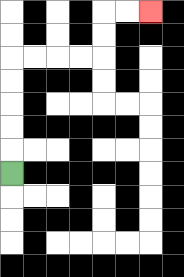{'start': '[0, 7]', 'end': '[6, 0]', 'path_directions': 'U,U,U,U,U,R,R,R,R,U,U,R,R', 'path_coordinates': '[[0, 7], [0, 6], [0, 5], [0, 4], [0, 3], [0, 2], [1, 2], [2, 2], [3, 2], [4, 2], [4, 1], [4, 0], [5, 0], [6, 0]]'}